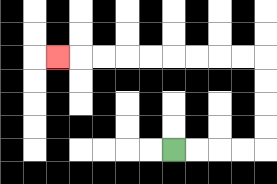{'start': '[7, 6]', 'end': '[2, 2]', 'path_directions': 'R,R,R,R,U,U,U,U,L,L,L,L,L,L,L,L,L', 'path_coordinates': '[[7, 6], [8, 6], [9, 6], [10, 6], [11, 6], [11, 5], [11, 4], [11, 3], [11, 2], [10, 2], [9, 2], [8, 2], [7, 2], [6, 2], [5, 2], [4, 2], [3, 2], [2, 2]]'}